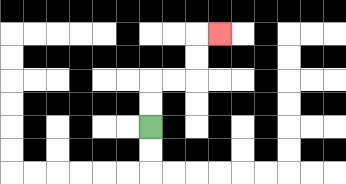{'start': '[6, 5]', 'end': '[9, 1]', 'path_directions': 'U,U,R,R,U,U,R', 'path_coordinates': '[[6, 5], [6, 4], [6, 3], [7, 3], [8, 3], [8, 2], [8, 1], [9, 1]]'}